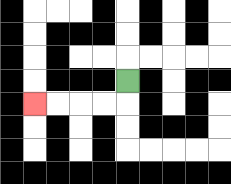{'start': '[5, 3]', 'end': '[1, 4]', 'path_directions': 'D,L,L,L,L', 'path_coordinates': '[[5, 3], [5, 4], [4, 4], [3, 4], [2, 4], [1, 4]]'}